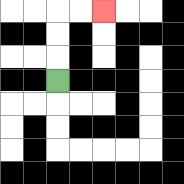{'start': '[2, 3]', 'end': '[4, 0]', 'path_directions': 'U,U,U,R,R', 'path_coordinates': '[[2, 3], [2, 2], [2, 1], [2, 0], [3, 0], [4, 0]]'}